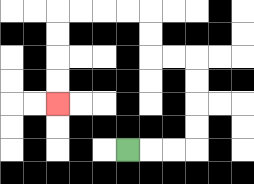{'start': '[5, 6]', 'end': '[2, 4]', 'path_directions': 'R,R,R,U,U,U,U,L,L,U,U,L,L,L,L,D,D,D,D', 'path_coordinates': '[[5, 6], [6, 6], [7, 6], [8, 6], [8, 5], [8, 4], [8, 3], [8, 2], [7, 2], [6, 2], [6, 1], [6, 0], [5, 0], [4, 0], [3, 0], [2, 0], [2, 1], [2, 2], [2, 3], [2, 4]]'}